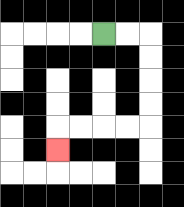{'start': '[4, 1]', 'end': '[2, 6]', 'path_directions': 'R,R,D,D,D,D,L,L,L,L,D', 'path_coordinates': '[[4, 1], [5, 1], [6, 1], [6, 2], [6, 3], [6, 4], [6, 5], [5, 5], [4, 5], [3, 5], [2, 5], [2, 6]]'}